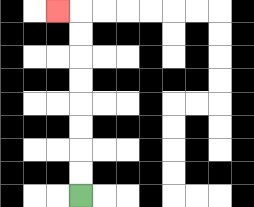{'start': '[3, 8]', 'end': '[2, 0]', 'path_directions': 'U,U,U,U,U,U,U,U,L', 'path_coordinates': '[[3, 8], [3, 7], [3, 6], [3, 5], [3, 4], [3, 3], [3, 2], [3, 1], [3, 0], [2, 0]]'}